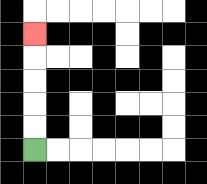{'start': '[1, 6]', 'end': '[1, 1]', 'path_directions': 'U,U,U,U,U', 'path_coordinates': '[[1, 6], [1, 5], [1, 4], [1, 3], [1, 2], [1, 1]]'}